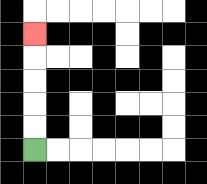{'start': '[1, 6]', 'end': '[1, 1]', 'path_directions': 'U,U,U,U,U', 'path_coordinates': '[[1, 6], [1, 5], [1, 4], [1, 3], [1, 2], [1, 1]]'}